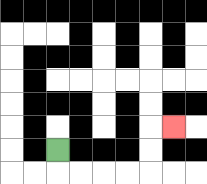{'start': '[2, 6]', 'end': '[7, 5]', 'path_directions': 'D,R,R,R,R,U,U,R', 'path_coordinates': '[[2, 6], [2, 7], [3, 7], [4, 7], [5, 7], [6, 7], [6, 6], [6, 5], [7, 5]]'}